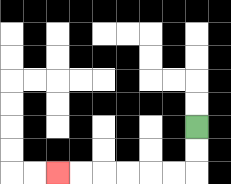{'start': '[8, 5]', 'end': '[2, 7]', 'path_directions': 'D,D,L,L,L,L,L,L', 'path_coordinates': '[[8, 5], [8, 6], [8, 7], [7, 7], [6, 7], [5, 7], [4, 7], [3, 7], [2, 7]]'}